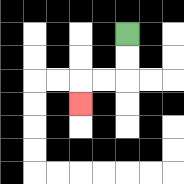{'start': '[5, 1]', 'end': '[3, 4]', 'path_directions': 'D,D,L,L,D', 'path_coordinates': '[[5, 1], [5, 2], [5, 3], [4, 3], [3, 3], [3, 4]]'}